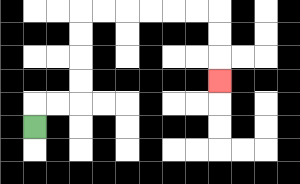{'start': '[1, 5]', 'end': '[9, 3]', 'path_directions': 'U,R,R,U,U,U,U,R,R,R,R,R,R,D,D,D', 'path_coordinates': '[[1, 5], [1, 4], [2, 4], [3, 4], [3, 3], [3, 2], [3, 1], [3, 0], [4, 0], [5, 0], [6, 0], [7, 0], [8, 0], [9, 0], [9, 1], [9, 2], [9, 3]]'}